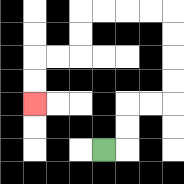{'start': '[4, 6]', 'end': '[1, 4]', 'path_directions': 'R,U,U,R,R,U,U,U,U,L,L,L,L,D,D,L,L,D,D', 'path_coordinates': '[[4, 6], [5, 6], [5, 5], [5, 4], [6, 4], [7, 4], [7, 3], [7, 2], [7, 1], [7, 0], [6, 0], [5, 0], [4, 0], [3, 0], [3, 1], [3, 2], [2, 2], [1, 2], [1, 3], [1, 4]]'}